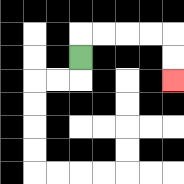{'start': '[3, 2]', 'end': '[7, 3]', 'path_directions': 'U,R,R,R,R,D,D', 'path_coordinates': '[[3, 2], [3, 1], [4, 1], [5, 1], [6, 1], [7, 1], [7, 2], [7, 3]]'}